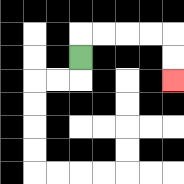{'start': '[3, 2]', 'end': '[7, 3]', 'path_directions': 'U,R,R,R,R,D,D', 'path_coordinates': '[[3, 2], [3, 1], [4, 1], [5, 1], [6, 1], [7, 1], [7, 2], [7, 3]]'}